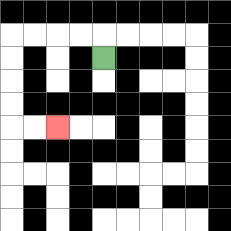{'start': '[4, 2]', 'end': '[2, 5]', 'path_directions': 'U,L,L,L,L,D,D,D,D,R,R', 'path_coordinates': '[[4, 2], [4, 1], [3, 1], [2, 1], [1, 1], [0, 1], [0, 2], [0, 3], [0, 4], [0, 5], [1, 5], [2, 5]]'}